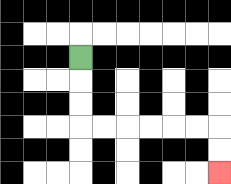{'start': '[3, 2]', 'end': '[9, 7]', 'path_directions': 'D,D,D,R,R,R,R,R,R,D,D', 'path_coordinates': '[[3, 2], [3, 3], [3, 4], [3, 5], [4, 5], [5, 5], [6, 5], [7, 5], [8, 5], [9, 5], [9, 6], [9, 7]]'}